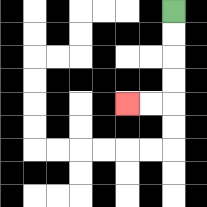{'start': '[7, 0]', 'end': '[5, 4]', 'path_directions': 'D,D,D,D,L,L', 'path_coordinates': '[[7, 0], [7, 1], [7, 2], [7, 3], [7, 4], [6, 4], [5, 4]]'}